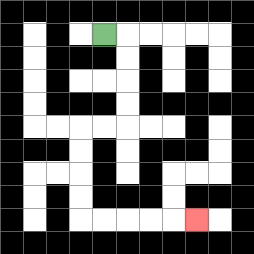{'start': '[4, 1]', 'end': '[8, 9]', 'path_directions': 'R,D,D,D,D,L,L,D,D,D,D,R,R,R,R,R', 'path_coordinates': '[[4, 1], [5, 1], [5, 2], [5, 3], [5, 4], [5, 5], [4, 5], [3, 5], [3, 6], [3, 7], [3, 8], [3, 9], [4, 9], [5, 9], [6, 9], [7, 9], [8, 9]]'}